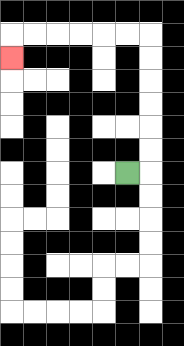{'start': '[5, 7]', 'end': '[0, 2]', 'path_directions': 'R,U,U,U,U,U,U,L,L,L,L,L,L,D', 'path_coordinates': '[[5, 7], [6, 7], [6, 6], [6, 5], [6, 4], [6, 3], [6, 2], [6, 1], [5, 1], [4, 1], [3, 1], [2, 1], [1, 1], [0, 1], [0, 2]]'}